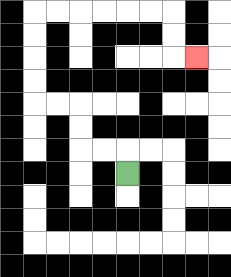{'start': '[5, 7]', 'end': '[8, 2]', 'path_directions': 'U,L,L,U,U,L,L,U,U,U,U,R,R,R,R,R,R,D,D,R', 'path_coordinates': '[[5, 7], [5, 6], [4, 6], [3, 6], [3, 5], [3, 4], [2, 4], [1, 4], [1, 3], [1, 2], [1, 1], [1, 0], [2, 0], [3, 0], [4, 0], [5, 0], [6, 0], [7, 0], [7, 1], [7, 2], [8, 2]]'}